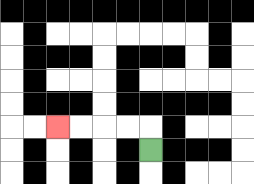{'start': '[6, 6]', 'end': '[2, 5]', 'path_directions': 'U,L,L,L,L', 'path_coordinates': '[[6, 6], [6, 5], [5, 5], [4, 5], [3, 5], [2, 5]]'}